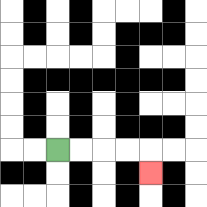{'start': '[2, 6]', 'end': '[6, 7]', 'path_directions': 'R,R,R,R,D', 'path_coordinates': '[[2, 6], [3, 6], [4, 6], [5, 6], [6, 6], [6, 7]]'}